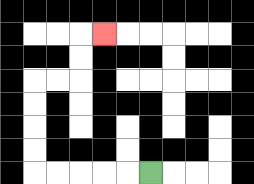{'start': '[6, 7]', 'end': '[4, 1]', 'path_directions': 'L,L,L,L,L,U,U,U,U,R,R,U,U,R', 'path_coordinates': '[[6, 7], [5, 7], [4, 7], [3, 7], [2, 7], [1, 7], [1, 6], [1, 5], [1, 4], [1, 3], [2, 3], [3, 3], [3, 2], [3, 1], [4, 1]]'}